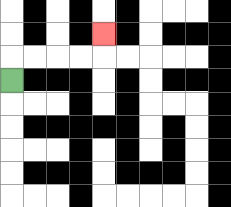{'start': '[0, 3]', 'end': '[4, 1]', 'path_directions': 'U,R,R,R,R,U', 'path_coordinates': '[[0, 3], [0, 2], [1, 2], [2, 2], [3, 2], [4, 2], [4, 1]]'}